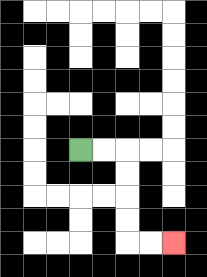{'start': '[3, 6]', 'end': '[7, 10]', 'path_directions': 'R,R,D,D,D,D,R,R', 'path_coordinates': '[[3, 6], [4, 6], [5, 6], [5, 7], [5, 8], [5, 9], [5, 10], [6, 10], [7, 10]]'}